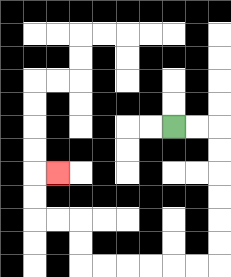{'start': '[7, 5]', 'end': '[2, 7]', 'path_directions': 'R,R,D,D,D,D,D,D,L,L,L,L,L,L,U,U,L,L,U,U,R', 'path_coordinates': '[[7, 5], [8, 5], [9, 5], [9, 6], [9, 7], [9, 8], [9, 9], [9, 10], [9, 11], [8, 11], [7, 11], [6, 11], [5, 11], [4, 11], [3, 11], [3, 10], [3, 9], [2, 9], [1, 9], [1, 8], [1, 7], [2, 7]]'}